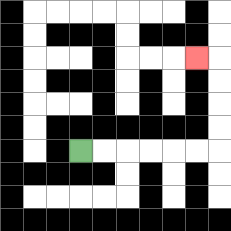{'start': '[3, 6]', 'end': '[8, 2]', 'path_directions': 'R,R,R,R,R,R,U,U,U,U,L', 'path_coordinates': '[[3, 6], [4, 6], [5, 6], [6, 6], [7, 6], [8, 6], [9, 6], [9, 5], [9, 4], [9, 3], [9, 2], [8, 2]]'}